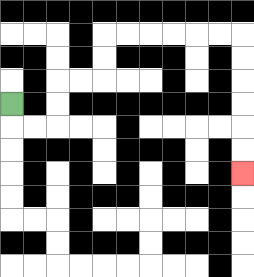{'start': '[0, 4]', 'end': '[10, 7]', 'path_directions': 'D,R,R,U,U,R,R,U,U,R,R,R,R,R,R,D,D,D,D,D,D', 'path_coordinates': '[[0, 4], [0, 5], [1, 5], [2, 5], [2, 4], [2, 3], [3, 3], [4, 3], [4, 2], [4, 1], [5, 1], [6, 1], [7, 1], [8, 1], [9, 1], [10, 1], [10, 2], [10, 3], [10, 4], [10, 5], [10, 6], [10, 7]]'}